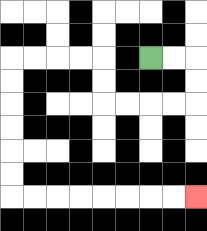{'start': '[6, 2]', 'end': '[8, 8]', 'path_directions': 'R,R,D,D,L,L,L,L,U,U,L,L,L,L,D,D,D,D,D,D,R,R,R,R,R,R,R,R', 'path_coordinates': '[[6, 2], [7, 2], [8, 2], [8, 3], [8, 4], [7, 4], [6, 4], [5, 4], [4, 4], [4, 3], [4, 2], [3, 2], [2, 2], [1, 2], [0, 2], [0, 3], [0, 4], [0, 5], [0, 6], [0, 7], [0, 8], [1, 8], [2, 8], [3, 8], [4, 8], [5, 8], [6, 8], [7, 8], [8, 8]]'}